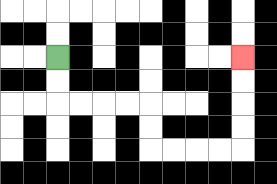{'start': '[2, 2]', 'end': '[10, 2]', 'path_directions': 'D,D,R,R,R,R,D,D,R,R,R,R,U,U,U,U', 'path_coordinates': '[[2, 2], [2, 3], [2, 4], [3, 4], [4, 4], [5, 4], [6, 4], [6, 5], [6, 6], [7, 6], [8, 6], [9, 6], [10, 6], [10, 5], [10, 4], [10, 3], [10, 2]]'}